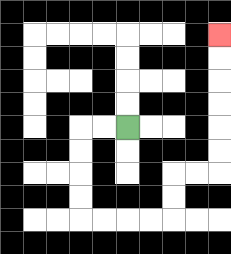{'start': '[5, 5]', 'end': '[9, 1]', 'path_directions': 'L,L,D,D,D,D,R,R,R,R,U,U,R,R,U,U,U,U,U,U', 'path_coordinates': '[[5, 5], [4, 5], [3, 5], [3, 6], [3, 7], [3, 8], [3, 9], [4, 9], [5, 9], [6, 9], [7, 9], [7, 8], [7, 7], [8, 7], [9, 7], [9, 6], [9, 5], [9, 4], [9, 3], [9, 2], [9, 1]]'}